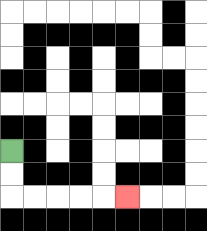{'start': '[0, 6]', 'end': '[5, 8]', 'path_directions': 'D,D,R,R,R,R,R', 'path_coordinates': '[[0, 6], [0, 7], [0, 8], [1, 8], [2, 8], [3, 8], [4, 8], [5, 8]]'}